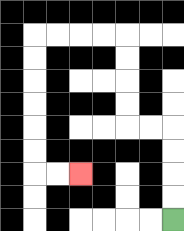{'start': '[7, 9]', 'end': '[3, 7]', 'path_directions': 'U,U,U,U,L,L,U,U,U,U,L,L,L,L,D,D,D,D,D,D,R,R', 'path_coordinates': '[[7, 9], [7, 8], [7, 7], [7, 6], [7, 5], [6, 5], [5, 5], [5, 4], [5, 3], [5, 2], [5, 1], [4, 1], [3, 1], [2, 1], [1, 1], [1, 2], [1, 3], [1, 4], [1, 5], [1, 6], [1, 7], [2, 7], [3, 7]]'}